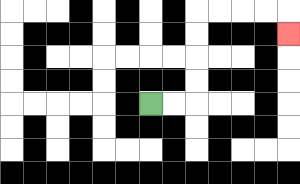{'start': '[6, 4]', 'end': '[12, 1]', 'path_directions': 'R,R,U,U,U,U,R,R,R,R,D', 'path_coordinates': '[[6, 4], [7, 4], [8, 4], [8, 3], [8, 2], [8, 1], [8, 0], [9, 0], [10, 0], [11, 0], [12, 0], [12, 1]]'}